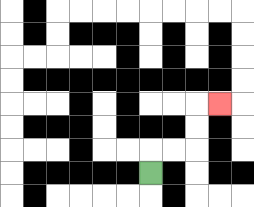{'start': '[6, 7]', 'end': '[9, 4]', 'path_directions': 'U,R,R,U,U,R', 'path_coordinates': '[[6, 7], [6, 6], [7, 6], [8, 6], [8, 5], [8, 4], [9, 4]]'}